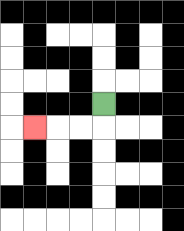{'start': '[4, 4]', 'end': '[1, 5]', 'path_directions': 'D,L,L,L', 'path_coordinates': '[[4, 4], [4, 5], [3, 5], [2, 5], [1, 5]]'}